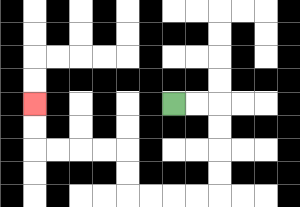{'start': '[7, 4]', 'end': '[1, 4]', 'path_directions': 'R,R,D,D,D,D,L,L,L,L,U,U,L,L,L,L,U,U', 'path_coordinates': '[[7, 4], [8, 4], [9, 4], [9, 5], [9, 6], [9, 7], [9, 8], [8, 8], [7, 8], [6, 8], [5, 8], [5, 7], [5, 6], [4, 6], [3, 6], [2, 6], [1, 6], [1, 5], [1, 4]]'}